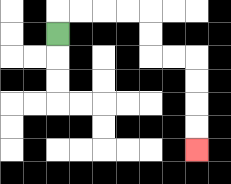{'start': '[2, 1]', 'end': '[8, 6]', 'path_directions': 'U,R,R,R,R,D,D,R,R,D,D,D,D', 'path_coordinates': '[[2, 1], [2, 0], [3, 0], [4, 0], [5, 0], [6, 0], [6, 1], [6, 2], [7, 2], [8, 2], [8, 3], [8, 4], [8, 5], [8, 6]]'}